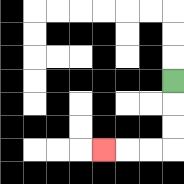{'start': '[7, 3]', 'end': '[4, 6]', 'path_directions': 'D,D,D,L,L,L', 'path_coordinates': '[[7, 3], [7, 4], [7, 5], [7, 6], [6, 6], [5, 6], [4, 6]]'}